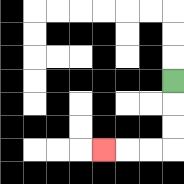{'start': '[7, 3]', 'end': '[4, 6]', 'path_directions': 'D,D,D,L,L,L', 'path_coordinates': '[[7, 3], [7, 4], [7, 5], [7, 6], [6, 6], [5, 6], [4, 6]]'}